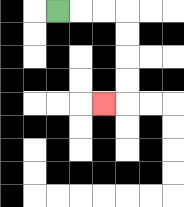{'start': '[2, 0]', 'end': '[4, 4]', 'path_directions': 'R,R,R,D,D,D,D,L', 'path_coordinates': '[[2, 0], [3, 0], [4, 0], [5, 0], [5, 1], [5, 2], [5, 3], [5, 4], [4, 4]]'}